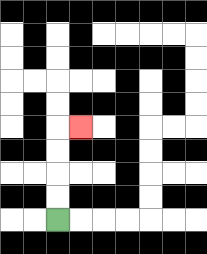{'start': '[2, 9]', 'end': '[3, 5]', 'path_directions': 'U,U,U,U,R', 'path_coordinates': '[[2, 9], [2, 8], [2, 7], [2, 6], [2, 5], [3, 5]]'}